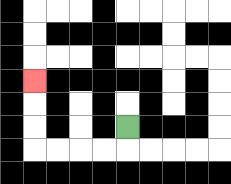{'start': '[5, 5]', 'end': '[1, 3]', 'path_directions': 'D,L,L,L,L,U,U,U', 'path_coordinates': '[[5, 5], [5, 6], [4, 6], [3, 6], [2, 6], [1, 6], [1, 5], [1, 4], [1, 3]]'}